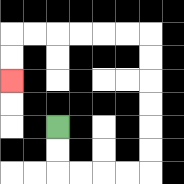{'start': '[2, 5]', 'end': '[0, 3]', 'path_directions': 'D,D,R,R,R,R,U,U,U,U,U,U,L,L,L,L,L,L,D,D', 'path_coordinates': '[[2, 5], [2, 6], [2, 7], [3, 7], [4, 7], [5, 7], [6, 7], [6, 6], [6, 5], [6, 4], [6, 3], [6, 2], [6, 1], [5, 1], [4, 1], [3, 1], [2, 1], [1, 1], [0, 1], [0, 2], [0, 3]]'}